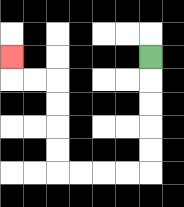{'start': '[6, 2]', 'end': '[0, 2]', 'path_directions': 'D,D,D,D,D,L,L,L,L,U,U,U,U,L,L,U', 'path_coordinates': '[[6, 2], [6, 3], [6, 4], [6, 5], [6, 6], [6, 7], [5, 7], [4, 7], [3, 7], [2, 7], [2, 6], [2, 5], [2, 4], [2, 3], [1, 3], [0, 3], [0, 2]]'}